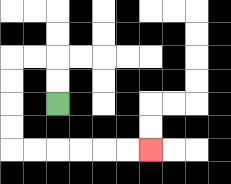{'start': '[2, 4]', 'end': '[6, 6]', 'path_directions': 'U,U,L,L,D,D,D,D,R,R,R,R,R,R', 'path_coordinates': '[[2, 4], [2, 3], [2, 2], [1, 2], [0, 2], [0, 3], [0, 4], [0, 5], [0, 6], [1, 6], [2, 6], [3, 6], [4, 6], [5, 6], [6, 6]]'}